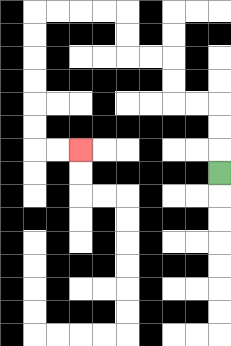{'start': '[9, 7]', 'end': '[3, 6]', 'path_directions': 'U,U,U,L,L,U,U,L,L,U,U,L,L,L,L,D,D,D,D,D,D,R,R', 'path_coordinates': '[[9, 7], [9, 6], [9, 5], [9, 4], [8, 4], [7, 4], [7, 3], [7, 2], [6, 2], [5, 2], [5, 1], [5, 0], [4, 0], [3, 0], [2, 0], [1, 0], [1, 1], [1, 2], [1, 3], [1, 4], [1, 5], [1, 6], [2, 6], [3, 6]]'}